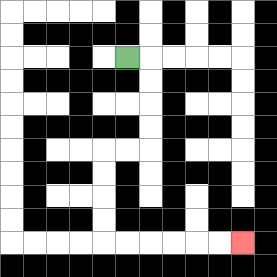{'start': '[5, 2]', 'end': '[10, 10]', 'path_directions': 'R,D,D,D,D,L,L,D,D,D,D,R,R,R,R,R,R', 'path_coordinates': '[[5, 2], [6, 2], [6, 3], [6, 4], [6, 5], [6, 6], [5, 6], [4, 6], [4, 7], [4, 8], [4, 9], [4, 10], [5, 10], [6, 10], [7, 10], [8, 10], [9, 10], [10, 10]]'}